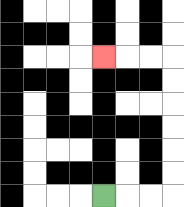{'start': '[4, 8]', 'end': '[4, 2]', 'path_directions': 'R,R,R,U,U,U,U,U,U,L,L,L', 'path_coordinates': '[[4, 8], [5, 8], [6, 8], [7, 8], [7, 7], [7, 6], [7, 5], [7, 4], [7, 3], [7, 2], [6, 2], [5, 2], [4, 2]]'}